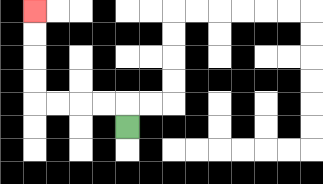{'start': '[5, 5]', 'end': '[1, 0]', 'path_directions': 'U,L,L,L,L,U,U,U,U', 'path_coordinates': '[[5, 5], [5, 4], [4, 4], [3, 4], [2, 4], [1, 4], [1, 3], [1, 2], [1, 1], [1, 0]]'}